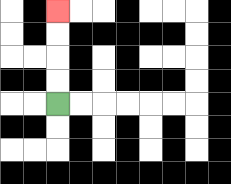{'start': '[2, 4]', 'end': '[2, 0]', 'path_directions': 'U,U,U,U', 'path_coordinates': '[[2, 4], [2, 3], [2, 2], [2, 1], [2, 0]]'}